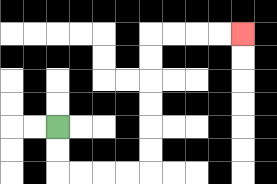{'start': '[2, 5]', 'end': '[10, 1]', 'path_directions': 'D,D,R,R,R,R,U,U,U,U,U,U,R,R,R,R', 'path_coordinates': '[[2, 5], [2, 6], [2, 7], [3, 7], [4, 7], [5, 7], [6, 7], [6, 6], [6, 5], [6, 4], [6, 3], [6, 2], [6, 1], [7, 1], [8, 1], [9, 1], [10, 1]]'}